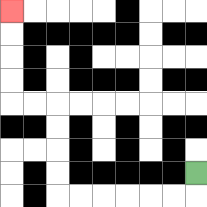{'start': '[8, 7]', 'end': '[0, 0]', 'path_directions': 'D,L,L,L,L,L,L,U,U,U,U,L,L,U,U,U,U', 'path_coordinates': '[[8, 7], [8, 8], [7, 8], [6, 8], [5, 8], [4, 8], [3, 8], [2, 8], [2, 7], [2, 6], [2, 5], [2, 4], [1, 4], [0, 4], [0, 3], [0, 2], [0, 1], [0, 0]]'}